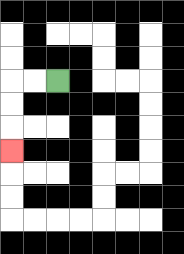{'start': '[2, 3]', 'end': '[0, 6]', 'path_directions': 'L,L,D,D,D', 'path_coordinates': '[[2, 3], [1, 3], [0, 3], [0, 4], [0, 5], [0, 6]]'}